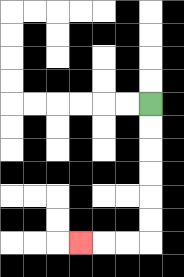{'start': '[6, 4]', 'end': '[3, 10]', 'path_directions': 'D,D,D,D,D,D,L,L,L', 'path_coordinates': '[[6, 4], [6, 5], [6, 6], [6, 7], [6, 8], [6, 9], [6, 10], [5, 10], [4, 10], [3, 10]]'}